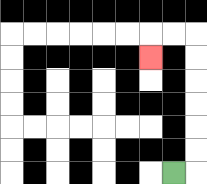{'start': '[7, 7]', 'end': '[6, 2]', 'path_directions': 'R,U,U,U,U,U,U,L,L,D', 'path_coordinates': '[[7, 7], [8, 7], [8, 6], [8, 5], [8, 4], [8, 3], [8, 2], [8, 1], [7, 1], [6, 1], [6, 2]]'}